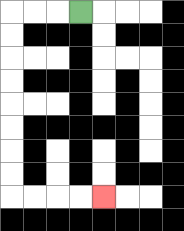{'start': '[3, 0]', 'end': '[4, 8]', 'path_directions': 'L,L,L,D,D,D,D,D,D,D,D,R,R,R,R', 'path_coordinates': '[[3, 0], [2, 0], [1, 0], [0, 0], [0, 1], [0, 2], [0, 3], [0, 4], [0, 5], [0, 6], [0, 7], [0, 8], [1, 8], [2, 8], [3, 8], [4, 8]]'}